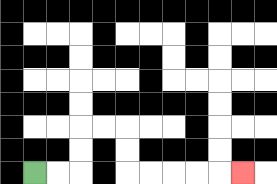{'start': '[1, 7]', 'end': '[10, 7]', 'path_directions': 'R,R,U,U,R,R,D,D,R,R,R,R,R', 'path_coordinates': '[[1, 7], [2, 7], [3, 7], [3, 6], [3, 5], [4, 5], [5, 5], [5, 6], [5, 7], [6, 7], [7, 7], [8, 7], [9, 7], [10, 7]]'}